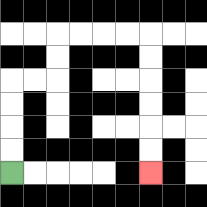{'start': '[0, 7]', 'end': '[6, 7]', 'path_directions': 'U,U,U,U,R,R,U,U,R,R,R,R,D,D,D,D,D,D', 'path_coordinates': '[[0, 7], [0, 6], [0, 5], [0, 4], [0, 3], [1, 3], [2, 3], [2, 2], [2, 1], [3, 1], [4, 1], [5, 1], [6, 1], [6, 2], [6, 3], [6, 4], [6, 5], [6, 6], [6, 7]]'}